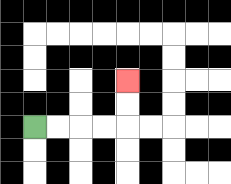{'start': '[1, 5]', 'end': '[5, 3]', 'path_directions': 'R,R,R,R,U,U', 'path_coordinates': '[[1, 5], [2, 5], [3, 5], [4, 5], [5, 5], [5, 4], [5, 3]]'}